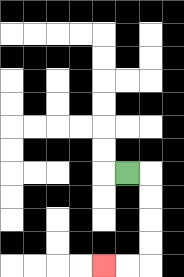{'start': '[5, 7]', 'end': '[4, 11]', 'path_directions': 'R,D,D,D,D,L,L', 'path_coordinates': '[[5, 7], [6, 7], [6, 8], [6, 9], [6, 10], [6, 11], [5, 11], [4, 11]]'}